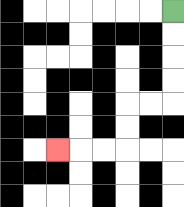{'start': '[7, 0]', 'end': '[2, 6]', 'path_directions': 'D,D,D,D,L,L,D,D,L,L,L', 'path_coordinates': '[[7, 0], [7, 1], [7, 2], [7, 3], [7, 4], [6, 4], [5, 4], [5, 5], [5, 6], [4, 6], [3, 6], [2, 6]]'}